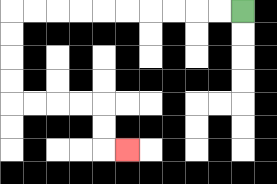{'start': '[10, 0]', 'end': '[5, 6]', 'path_directions': 'L,L,L,L,L,L,L,L,L,L,D,D,D,D,R,R,R,R,D,D,R', 'path_coordinates': '[[10, 0], [9, 0], [8, 0], [7, 0], [6, 0], [5, 0], [4, 0], [3, 0], [2, 0], [1, 0], [0, 0], [0, 1], [0, 2], [0, 3], [0, 4], [1, 4], [2, 4], [3, 4], [4, 4], [4, 5], [4, 6], [5, 6]]'}